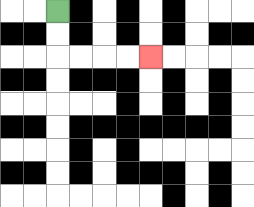{'start': '[2, 0]', 'end': '[6, 2]', 'path_directions': 'D,D,R,R,R,R', 'path_coordinates': '[[2, 0], [2, 1], [2, 2], [3, 2], [4, 2], [5, 2], [6, 2]]'}